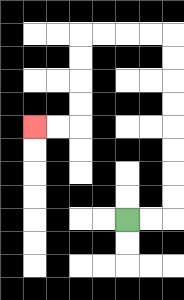{'start': '[5, 9]', 'end': '[1, 5]', 'path_directions': 'R,R,U,U,U,U,U,U,U,U,L,L,L,L,D,D,D,D,L,L', 'path_coordinates': '[[5, 9], [6, 9], [7, 9], [7, 8], [7, 7], [7, 6], [7, 5], [7, 4], [7, 3], [7, 2], [7, 1], [6, 1], [5, 1], [4, 1], [3, 1], [3, 2], [3, 3], [3, 4], [3, 5], [2, 5], [1, 5]]'}